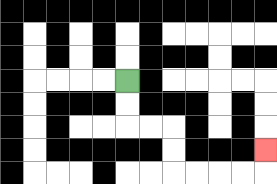{'start': '[5, 3]', 'end': '[11, 6]', 'path_directions': 'D,D,R,R,D,D,R,R,R,R,U', 'path_coordinates': '[[5, 3], [5, 4], [5, 5], [6, 5], [7, 5], [7, 6], [7, 7], [8, 7], [9, 7], [10, 7], [11, 7], [11, 6]]'}